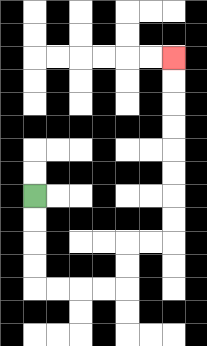{'start': '[1, 8]', 'end': '[7, 2]', 'path_directions': 'D,D,D,D,R,R,R,R,U,U,R,R,U,U,U,U,U,U,U,U', 'path_coordinates': '[[1, 8], [1, 9], [1, 10], [1, 11], [1, 12], [2, 12], [3, 12], [4, 12], [5, 12], [5, 11], [5, 10], [6, 10], [7, 10], [7, 9], [7, 8], [7, 7], [7, 6], [7, 5], [7, 4], [7, 3], [7, 2]]'}